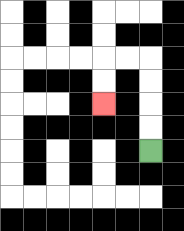{'start': '[6, 6]', 'end': '[4, 4]', 'path_directions': 'U,U,U,U,L,L,D,D', 'path_coordinates': '[[6, 6], [6, 5], [6, 4], [6, 3], [6, 2], [5, 2], [4, 2], [4, 3], [4, 4]]'}